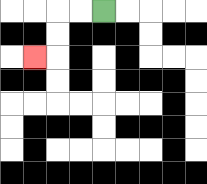{'start': '[4, 0]', 'end': '[1, 2]', 'path_directions': 'L,L,D,D,L', 'path_coordinates': '[[4, 0], [3, 0], [2, 0], [2, 1], [2, 2], [1, 2]]'}